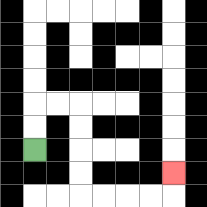{'start': '[1, 6]', 'end': '[7, 7]', 'path_directions': 'U,U,R,R,D,D,D,D,R,R,R,R,U', 'path_coordinates': '[[1, 6], [1, 5], [1, 4], [2, 4], [3, 4], [3, 5], [3, 6], [3, 7], [3, 8], [4, 8], [5, 8], [6, 8], [7, 8], [7, 7]]'}